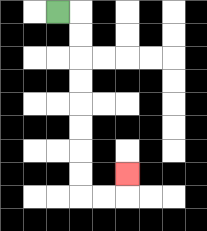{'start': '[2, 0]', 'end': '[5, 7]', 'path_directions': 'R,D,D,D,D,D,D,D,D,R,R,U', 'path_coordinates': '[[2, 0], [3, 0], [3, 1], [3, 2], [3, 3], [3, 4], [3, 5], [3, 6], [3, 7], [3, 8], [4, 8], [5, 8], [5, 7]]'}